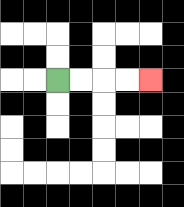{'start': '[2, 3]', 'end': '[6, 3]', 'path_directions': 'R,R,R,R', 'path_coordinates': '[[2, 3], [3, 3], [4, 3], [5, 3], [6, 3]]'}